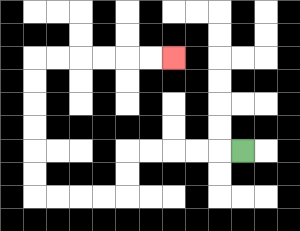{'start': '[10, 6]', 'end': '[7, 2]', 'path_directions': 'L,L,L,L,L,D,D,L,L,L,L,U,U,U,U,U,U,R,R,R,R,R,R', 'path_coordinates': '[[10, 6], [9, 6], [8, 6], [7, 6], [6, 6], [5, 6], [5, 7], [5, 8], [4, 8], [3, 8], [2, 8], [1, 8], [1, 7], [1, 6], [1, 5], [1, 4], [1, 3], [1, 2], [2, 2], [3, 2], [4, 2], [5, 2], [6, 2], [7, 2]]'}